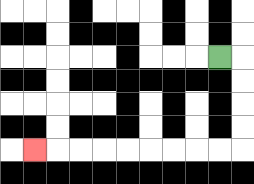{'start': '[9, 2]', 'end': '[1, 6]', 'path_directions': 'R,D,D,D,D,L,L,L,L,L,L,L,L,L', 'path_coordinates': '[[9, 2], [10, 2], [10, 3], [10, 4], [10, 5], [10, 6], [9, 6], [8, 6], [7, 6], [6, 6], [5, 6], [4, 6], [3, 6], [2, 6], [1, 6]]'}